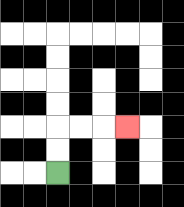{'start': '[2, 7]', 'end': '[5, 5]', 'path_directions': 'U,U,R,R,R', 'path_coordinates': '[[2, 7], [2, 6], [2, 5], [3, 5], [4, 5], [5, 5]]'}